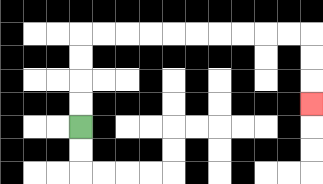{'start': '[3, 5]', 'end': '[13, 4]', 'path_directions': 'U,U,U,U,R,R,R,R,R,R,R,R,R,R,D,D,D', 'path_coordinates': '[[3, 5], [3, 4], [3, 3], [3, 2], [3, 1], [4, 1], [5, 1], [6, 1], [7, 1], [8, 1], [9, 1], [10, 1], [11, 1], [12, 1], [13, 1], [13, 2], [13, 3], [13, 4]]'}